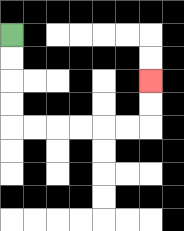{'start': '[0, 1]', 'end': '[6, 3]', 'path_directions': 'D,D,D,D,R,R,R,R,R,R,U,U', 'path_coordinates': '[[0, 1], [0, 2], [0, 3], [0, 4], [0, 5], [1, 5], [2, 5], [3, 5], [4, 5], [5, 5], [6, 5], [6, 4], [6, 3]]'}